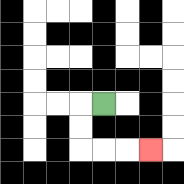{'start': '[4, 4]', 'end': '[6, 6]', 'path_directions': 'L,D,D,R,R,R', 'path_coordinates': '[[4, 4], [3, 4], [3, 5], [3, 6], [4, 6], [5, 6], [6, 6]]'}